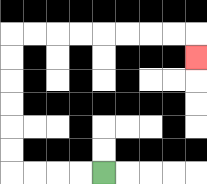{'start': '[4, 7]', 'end': '[8, 2]', 'path_directions': 'L,L,L,L,U,U,U,U,U,U,R,R,R,R,R,R,R,R,D', 'path_coordinates': '[[4, 7], [3, 7], [2, 7], [1, 7], [0, 7], [0, 6], [0, 5], [0, 4], [0, 3], [0, 2], [0, 1], [1, 1], [2, 1], [3, 1], [4, 1], [5, 1], [6, 1], [7, 1], [8, 1], [8, 2]]'}